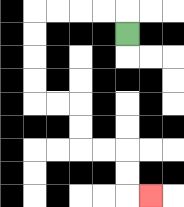{'start': '[5, 1]', 'end': '[6, 8]', 'path_directions': 'U,L,L,L,L,D,D,D,D,R,R,D,D,R,R,D,D,R', 'path_coordinates': '[[5, 1], [5, 0], [4, 0], [3, 0], [2, 0], [1, 0], [1, 1], [1, 2], [1, 3], [1, 4], [2, 4], [3, 4], [3, 5], [3, 6], [4, 6], [5, 6], [5, 7], [5, 8], [6, 8]]'}